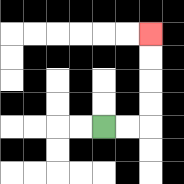{'start': '[4, 5]', 'end': '[6, 1]', 'path_directions': 'R,R,U,U,U,U', 'path_coordinates': '[[4, 5], [5, 5], [6, 5], [6, 4], [6, 3], [6, 2], [6, 1]]'}